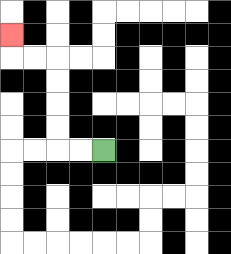{'start': '[4, 6]', 'end': '[0, 1]', 'path_directions': 'L,L,U,U,U,U,L,L,U', 'path_coordinates': '[[4, 6], [3, 6], [2, 6], [2, 5], [2, 4], [2, 3], [2, 2], [1, 2], [0, 2], [0, 1]]'}